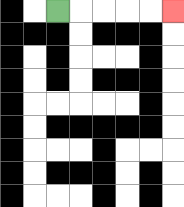{'start': '[2, 0]', 'end': '[7, 0]', 'path_directions': 'R,R,R,R,R', 'path_coordinates': '[[2, 0], [3, 0], [4, 0], [5, 0], [6, 0], [7, 0]]'}